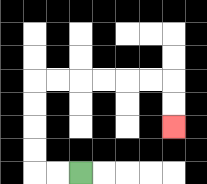{'start': '[3, 7]', 'end': '[7, 5]', 'path_directions': 'L,L,U,U,U,U,R,R,R,R,R,R,D,D', 'path_coordinates': '[[3, 7], [2, 7], [1, 7], [1, 6], [1, 5], [1, 4], [1, 3], [2, 3], [3, 3], [4, 3], [5, 3], [6, 3], [7, 3], [7, 4], [7, 5]]'}